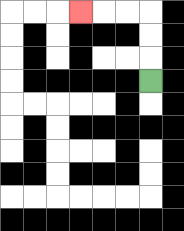{'start': '[6, 3]', 'end': '[3, 0]', 'path_directions': 'U,U,U,L,L,L', 'path_coordinates': '[[6, 3], [6, 2], [6, 1], [6, 0], [5, 0], [4, 0], [3, 0]]'}